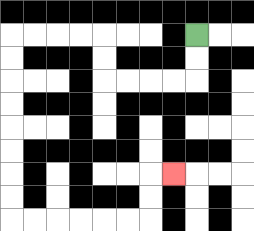{'start': '[8, 1]', 'end': '[7, 7]', 'path_directions': 'D,D,L,L,L,L,U,U,L,L,L,L,D,D,D,D,D,D,D,D,R,R,R,R,R,R,U,U,R', 'path_coordinates': '[[8, 1], [8, 2], [8, 3], [7, 3], [6, 3], [5, 3], [4, 3], [4, 2], [4, 1], [3, 1], [2, 1], [1, 1], [0, 1], [0, 2], [0, 3], [0, 4], [0, 5], [0, 6], [0, 7], [0, 8], [0, 9], [1, 9], [2, 9], [3, 9], [4, 9], [5, 9], [6, 9], [6, 8], [6, 7], [7, 7]]'}